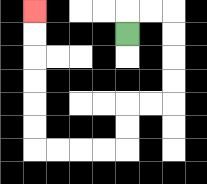{'start': '[5, 1]', 'end': '[1, 0]', 'path_directions': 'U,R,R,D,D,D,D,L,L,D,D,L,L,L,L,U,U,U,U,U,U', 'path_coordinates': '[[5, 1], [5, 0], [6, 0], [7, 0], [7, 1], [7, 2], [7, 3], [7, 4], [6, 4], [5, 4], [5, 5], [5, 6], [4, 6], [3, 6], [2, 6], [1, 6], [1, 5], [1, 4], [1, 3], [1, 2], [1, 1], [1, 0]]'}